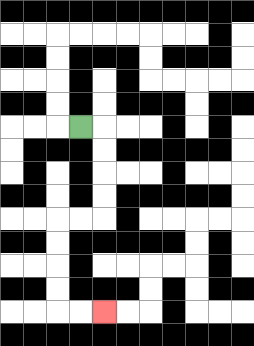{'start': '[3, 5]', 'end': '[4, 13]', 'path_directions': 'R,D,D,D,D,L,L,D,D,D,D,R,R', 'path_coordinates': '[[3, 5], [4, 5], [4, 6], [4, 7], [4, 8], [4, 9], [3, 9], [2, 9], [2, 10], [2, 11], [2, 12], [2, 13], [3, 13], [4, 13]]'}